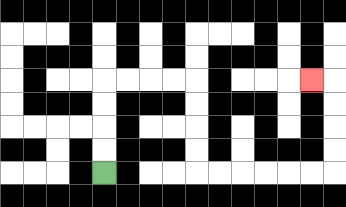{'start': '[4, 7]', 'end': '[13, 3]', 'path_directions': 'U,U,U,U,R,R,R,R,D,D,D,D,R,R,R,R,R,R,U,U,U,U,L', 'path_coordinates': '[[4, 7], [4, 6], [4, 5], [4, 4], [4, 3], [5, 3], [6, 3], [7, 3], [8, 3], [8, 4], [8, 5], [8, 6], [8, 7], [9, 7], [10, 7], [11, 7], [12, 7], [13, 7], [14, 7], [14, 6], [14, 5], [14, 4], [14, 3], [13, 3]]'}